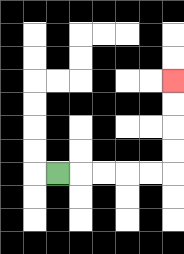{'start': '[2, 7]', 'end': '[7, 3]', 'path_directions': 'R,R,R,R,R,U,U,U,U', 'path_coordinates': '[[2, 7], [3, 7], [4, 7], [5, 7], [6, 7], [7, 7], [7, 6], [7, 5], [7, 4], [7, 3]]'}